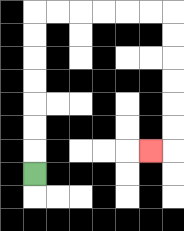{'start': '[1, 7]', 'end': '[6, 6]', 'path_directions': 'U,U,U,U,U,U,U,R,R,R,R,R,R,D,D,D,D,D,D,L', 'path_coordinates': '[[1, 7], [1, 6], [1, 5], [1, 4], [1, 3], [1, 2], [1, 1], [1, 0], [2, 0], [3, 0], [4, 0], [5, 0], [6, 0], [7, 0], [7, 1], [7, 2], [7, 3], [7, 4], [7, 5], [7, 6], [6, 6]]'}